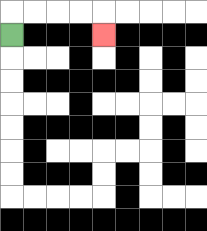{'start': '[0, 1]', 'end': '[4, 1]', 'path_directions': 'U,R,R,R,R,D', 'path_coordinates': '[[0, 1], [0, 0], [1, 0], [2, 0], [3, 0], [4, 0], [4, 1]]'}